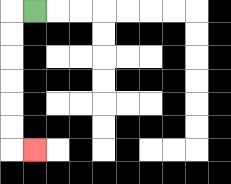{'start': '[1, 0]', 'end': '[1, 6]', 'path_directions': 'L,D,D,D,D,D,D,R', 'path_coordinates': '[[1, 0], [0, 0], [0, 1], [0, 2], [0, 3], [0, 4], [0, 5], [0, 6], [1, 6]]'}